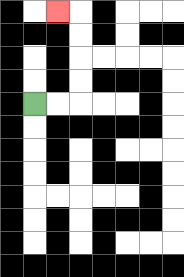{'start': '[1, 4]', 'end': '[2, 0]', 'path_directions': 'R,R,U,U,U,U,L', 'path_coordinates': '[[1, 4], [2, 4], [3, 4], [3, 3], [3, 2], [3, 1], [3, 0], [2, 0]]'}